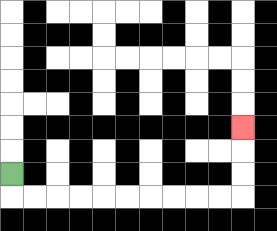{'start': '[0, 7]', 'end': '[10, 5]', 'path_directions': 'D,R,R,R,R,R,R,R,R,R,R,U,U,U', 'path_coordinates': '[[0, 7], [0, 8], [1, 8], [2, 8], [3, 8], [4, 8], [5, 8], [6, 8], [7, 8], [8, 8], [9, 8], [10, 8], [10, 7], [10, 6], [10, 5]]'}